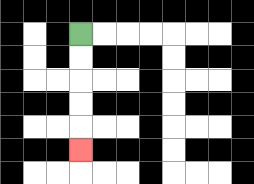{'start': '[3, 1]', 'end': '[3, 6]', 'path_directions': 'D,D,D,D,D', 'path_coordinates': '[[3, 1], [3, 2], [3, 3], [3, 4], [3, 5], [3, 6]]'}